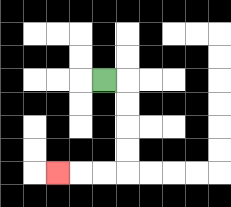{'start': '[4, 3]', 'end': '[2, 7]', 'path_directions': 'R,D,D,D,D,L,L,L', 'path_coordinates': '[[4, 3], [5, 3], [5, 4], [5, 5], [5, 6], [5, 7], [4, 7], [3, 7], [2, 7]]'}